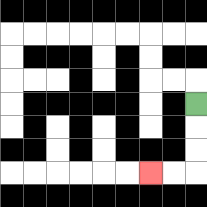{'start': '[8, 4]', 'end': '[6, 7]', 'path_directions': 'D,D,D,L,L', 'path_coordinates': '[[8, 4], [8, 5], [8, 6], [8, 7], [7, 7], [6, 7]]'}